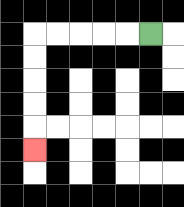{'start': '[6, 1]', 'end': '[1, 6]', 'path_directions': 'L,L,L,L,L,D,D,D,D,D', 'path_coordinates': '[[6, 1], [5, 1], [4, 1], [3, 1], [2, 1], [1, 1], [1, 2], [1, 3], [1, 4], [1, 5], [1, 6]]'}